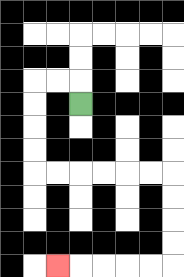{'start': '[3, 4]', 'end': '[2, 11]', 'path_directions': 'U,L,L,D,D,D,D,R,R,R,R,R,R,D,D,D,D,L,L,L,L,L', 'path_coordinates': '[[3, 4], [3, 3], [2, 3], [1, 3], [1, 4], [1, 5], [1, 6], [1, 7], [2, 7], [3, 7], [4, 7], [5, 7], [6, 7], [7, 7], [7, 8], [7, 9], [7, 10], [7, 11], [6, 11], [5, 11], [4, 11], [3, 11], [2, 11]]'}